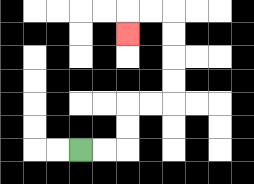{'start': '[3, 6]', 'end': '[5, 1]', 'path_directions': 'R,R,U,U,R,R,U,U,U,U,L,L,D', 'path_coordinates': '[[3, 6], [4, 6], [5, 6], [5, 5], [5, 4], [6, 4], [7, 4], [7, 3], [7, 2], [7, 1], [7, 0], [6, 0], [5, 0], [5, 1]]'}